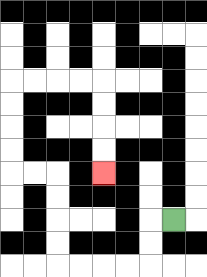{'start': '[7, 9]', 'end': '[4, 7]', 'path_directions': 'L,D,D,L,L,L,L,U,U,U,U,L,L,U,U,U,U,R,R,R,R,D,D,D,D', 'path_coordinates': '[[7, 9], [6, 9], [6, 10], [6, 11], [5, 11], [4, 11], [3, 11], [2, 11], [2, 10], [2, 9], [2, 8], [2, 7], [1, 7], [0, 7], [0, 6], [0, 5], [0, 4], [0, 3], [1, 3], [2, 3], [3, 3], [4, 3], [4, 4], [4, 5], [4, 6], [4, 7]]'}